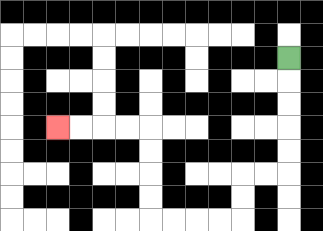{'start': '[12, 2]', 'end': '[2, 5]', 'path_directions': 'D,D,D,D,D,L,L,D,D,L,L,L,L,U,U,U,U,L,L,L,L', 'path_coordinates': '[[12, 2], [12, 3], [12, 4], [12, 5], [12, 6], [12, 7], [11, 7], [10, 7], [10, 8], [10, 9], [9, 9], [8, 9], [7, 9], [6, 9], [6, 8], [6, 7], [6, 6], [6, 5], [5, 5], [4, 5], [3, 5], [2, 5]]'}